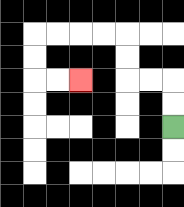{'start': '[7, 5]', 'end': '[3, 3]', 'path_directions': 'U,U,L,L,U,U,L,L,L,L,D,D,R,R', 'path_coordinates': '[[7, 5], [7, 4], [7, 3], [6, 3], [5, 3], [5, 2], [5, 1], [4, 1], [3, 1], [2, 1], [1, 1], [1, 2], [1, 3], [2, 3], [3, 3]]'}